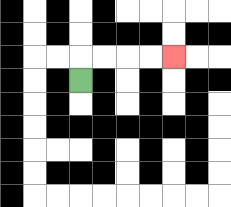{'start': '[3, 3]', 'end': '[7, 2]', 'path_directions': 'U,R,R,R,R', 'path_coordinates': '[[3, 3], [3, 2], [4, 2], [5, 2], [6, 2], [7, 2]]'}